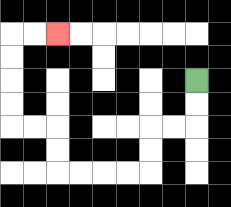{'start': '[8, 3]', 'end': '[2, 1]', 'path_directions': 'D,D,L,L,D,D,L,L,L,L,U,U,L,L,U,U,U,U,R,R', 'path_coordinates': '[[8, 3], [8, 4], [8, 5], [7, 5], [6, 5], [6, 6], [6, 7], [5, 7], [4, 7], [3, 7], [2, 7], [2, 6], [2, 5], [1, 5], [0, 5], [0, 4], [0, 3], [0, 2], [0, 1], [1, 1], [2, 1]]'}